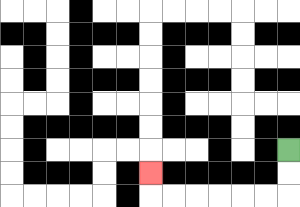{'start': '[12, 6]', 'end': '[6, 7]', 'path_directions': 'D,D,L,L,L,L,L,L,U', 'path_coordinates': '[[12, 6], [12, 7], [12, 8], [11, 8], [10, 8], [9, 8], [8, 8], [7, 8], [6, 8], [6, 7]]'}